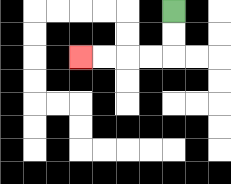{'start': '[7, 0]', 'end': '[3, 2]', 'path_directions': 'D,D,L,L,L,L', 'path_coordinates': '[[7, 0], [7, 1], [7, 2], [6, 2], [5, 2], [4, 2], [3, 2]]'}